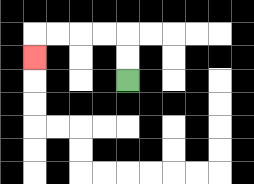{'start': '[5, 3]', 'end': '[1, 2]', 'path_directions': 'U,U,L,L,L,L,D', 'path_coordinates': '[[5, 3], [5, 2], [5, 1], [4, 1], [3, 1], [2, 1], [1, 1], [1, 2]]'}